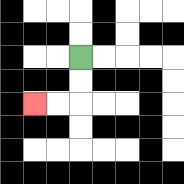{'start': '[3, 2]', 'end': '[1, 4]', 'path_directions': 'D,D,L,L', 'path_coordinates': '[[3, 2], [3, 3], [3, 4], [2, 4], [1, 4]]'}